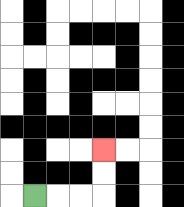{'start': '[1, 8]', 'end': '[4, 6]', 'path_directions': 'R,R,R,U,U', 'path_coordinates': '[[1, 8], [2, 8], [3, 8], [4, 8], [4, 7], [4, 6]]'}